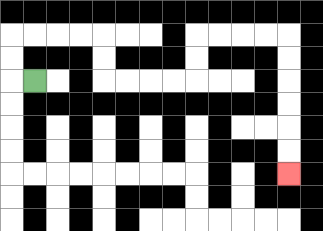{'start': '[1, 3]', 'end': '[12, 7]', 'path_directions': 'L,U,U,R,R,R,R,D,D,R,R,R,R,U,U,R,R,R,R,D,D,D,D,D,D', 'path_coordinates': '[[1, 3], [0, 3], [0, 2], [0, 1], [1, 1], [2, 1], [3, 1], [4, 1], [4, 2], [4, 3], [5, 3], [6, 3], [7, 3], [8, 3], [8, 2], [8, 1], [9, 1], [10, 1], [11, 1], [12, 1], [12, 2], [12, 3], [12, 4], [12, 5], [12, 6], [12, 7]]'}